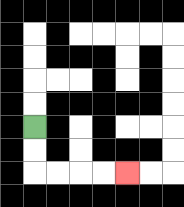{'start': '[1, 5]', 'end': '[5, 7]', 'path_directions': 'D,D,R,R,R,R', 'path_coordinates': '[[1, 5], [1, 6], [1, 7], [2, 7], [3, 7], [4, 7], [5, 7]]'}